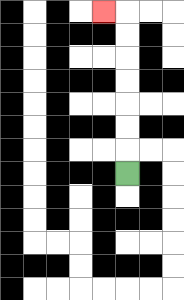{'start': '[5, 7]', 'end': '[4, 0]', 'path_directions': 'U,U,U,U,U,U,U,L', 'path_coordinates': '[[5, 7], [5, 6], [5, 5], [5, 4], [5, 3], [5, 2], [5, 1], [5, 0], [4, 0]]'}